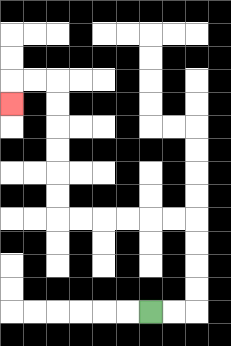{'start': '[6, 13]', 'end': '[0, 4]', 'path_directions': 'R,R,U,U,U,U,L,L,L,L,L,L,U,U,U,U,U,U,L,L,D', 'path_coordinates': '[[6, 13], [7, 13], [8, 13], [8, 12], [8, 11], [8, 10], [8, 9], [7, 9], [6, 9], [5, 9], [4, 9], [3, 9], [2, 9], [2, 8], [2, 7], [2, 6], [2, 5], [2, 4], [2, 3], [1, 3], [0, 3], [0, 4]]'}